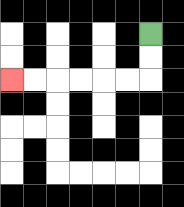{'start': '[6, 1]', 'end': '[0, 3]', 'path_directions': 'D,D,L,L,L,L,L,L', 'path_coordinates': '[[6, 1], [6, 2], [6, 3], [5, 3], [4, 3], [3, 3], [2, 3], [1, 3], [0, 3]]'}